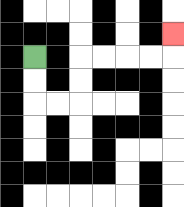{'start': '[1, 2]', 'end': '[7, 1]', 'path_directions': 'D,D,R,R,U,U,R,R,R,R,U', 'path_coordinates': '[[1, 2], [1, 3], [1, 4], [2, 4], [3, 4], [3, 3], [3, 2], [4, 2], [5, 2], [6, 2], [7, 2], [7, 1]]'}